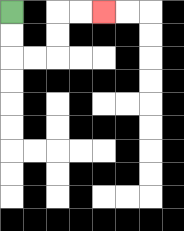{'start': '[0, 0]', 'end': '[4, 0]', 'path_directions': 'D,D,R,R,U,U,R,R', 'path_coordinates': '[[0, 0], [0, 1], [0, 2], [1, 2], [2, 2], [2, 1], [2, 0], [3, 0], [4, 0]]'}